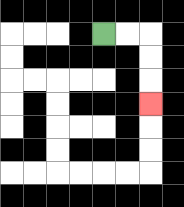{'start': '[4, 1]', 'end': '[6, 4]', 'path_directions': 'R,R,D,D,D', 'path_coordinates': '[[4, 1], [5, 1], [6, 1], [6, 2], [6, 3], [6, 4]]'}